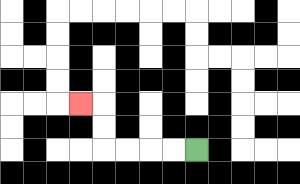{'start': '[8, 6]', 'end': '[3, 4]', 'path_directions': 'L,L,L,L,U,U,L', 'path_coordinates': '[[8, 6], [7, 6], [6, 6], [5, 6], [4, 6], [4, 5], [4, 4], [3, 4]]'}